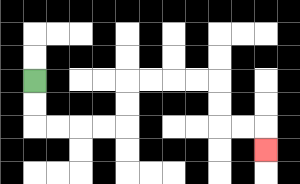{'start': '[1, 3]', 'end': '[11, 6]', 'path_directions': 'D,D,R,R,R,R,U,U,R,R,R,R,D,D,R,R,D', 'path_coordinates': '[[1, 3], [1, 4], [1, 5], [2, 5], [3, 5], [4, 5], [5, 5], [5, 4], [5, 3], [6, 3], [7, 3], [8, 3], [9, 3], [9, 4], [9, 5], [10, 5], [11, 5], [11, 6]]'}